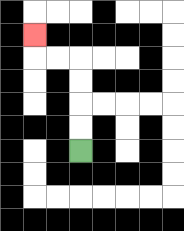{'start': '[3, 6]', 'end': '[1, 1]', 'path_directions': 'U,U,U,U,L,L,U', 'path_coordinates': '[[3, 6], [3, 5], [3, 4], [3, 3], [3, 2], [2, 2], [1, 2], [1, 1]]'}